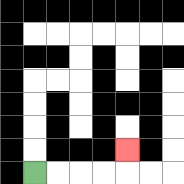{'start': '[1, 7]', 'end': '[5, 6]', 'path_directions': 'R,R,R,R,U', 'path_coordinates': '[[1, 7], [2, 7], [3, 7], [4, 7], [5, 7], [5, 6]]'}